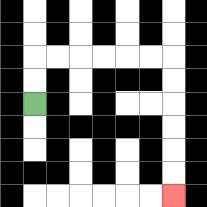{'start': '[1, 4]', 'end': '[7, 8]', 'path_directions': 'U,U,R,R,R,R,R,R,D,D,D,D,D,D', 'path_coordinates': '[[1, 4], [1, 3], [1, 2], [2, 2], [3, 2], [4, 2], [5, 2], [6, 2], [7, 2], [7, 3], [7, 4], [7, 5], [7, 6], [7, 7], [7, 8]]'}